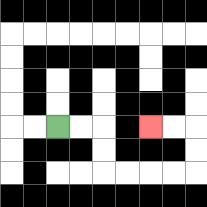{'start': '[2, 5]', 'end': '[6, 5]', 'path_directions': 'R,R,D,D,R,R,R,R,U,U,L,L', 'path_coordinates': '[[2, 5], [3, 5], [4, 5], [4, 6], [4, 7], [5, 7], [6, 7], [7, 7], [8, 7], [8, 6], [8, 5], [7, 5], [6, 5]]'}